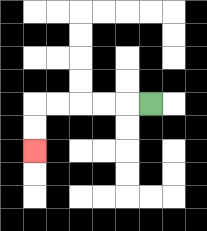{'start': '[6, 4]', 'end': '[1, 6]', 'path_directions': 'L,L,L,L,L,D,D', 'path_coordinates': '[[6, 4], [5, 4], [4, 4], [3, 4], [2, 4], [1, 4], [1, 5], [1, 6]]'}